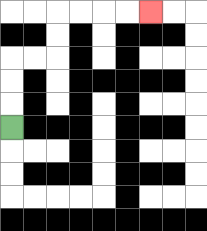{'start': '[0, 5]', 'end': '[6, 0]', 'path_directions': 'U,U,U,R,R,U,U,R,R,R,R', 'path_coordinates': '[[0, 5], [0, 4], [0, 3], [0, 2], [1, 2], [2, 2], [2, 1], [2, 0], [3, 0], [4, 0], [5, 0], [6, 0]]'}